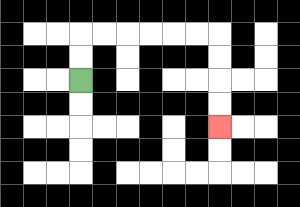{'start': '[3, 3]', 'end': '[9, 5]', 'path_directions': 'U,U,R,R,R,R,R,R,D,D,D,D', 'path_coordinates': '[[3, 3], [3, 2], [3, 1], [4, 1], [5, 1], [6, 1], [7, 1], [8, 1], [9, 1], [9, 2], [9, 3], [9, 4], [9, 5]]'}